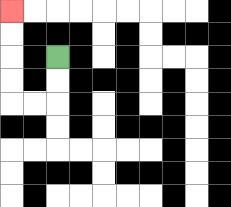{'start': '[2, 2]', 'end': '[0, 0]', 'path_directions': 'D,D,L,L,U,U,U,U', 'path_coordinates': '[[2, 2], [2, 3], [2, 4], [1, 4], [0, 4], [0, 3], [0, 2], [0, 1], [0, 0]]'}